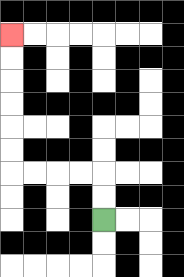{'start': '[4, 9]', 'end': '[0, 1]', 'path_directions': 'U,U,L,L,L,L,U,U,U,U,U,U', 'path_coordinates': '[[4, 9], [4, 8], [4, 7], [3, 7], [2, 7], [1, 7], [0, 7], [0, 6], [0, 5], [0, 4], [0, 3], [0, 2], [0, 1]]'}